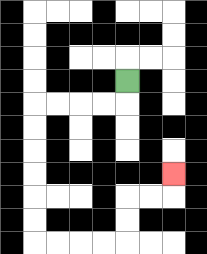{'start': '[5, 3]', 'end': '[7, 7]', 'path_directions': 'D,L,L,L,L,D,D,D,D,D,D,R,R,R,R,U,U,R,R,U', 'path_coordinates': '[[5, 3], [5, 4], [4, 4], [3, 4], [2, 4], [1, 4], [1, 5], [1, 6], [1, 7], [1, 8], [1, 9], [1, 10], [2, 10], [3, 10], [4, 10], [5, 10], [5, 9], [5, 8], [6, 8], [7, 8], [7, 7]]'}